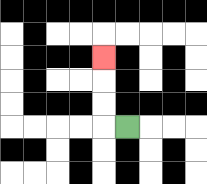{'start': '[5, 5]', 'end': '[4, 2]', 'path_directions': 'L,U,U,U', 'path_coordinates': '[[5, 5], [4, 5], [4, 4], [4, 3], [4, 2]]'}